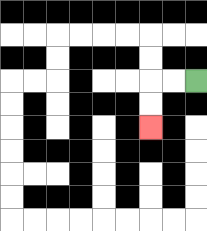{'start': '[8, 3]', 'end': '[6, 5]', 'path_directions': 'L,L,D,D', 'path_coordinates': '[[8, 3], [7, 3], [6, 3], [6, 4], [6, 5]]'}